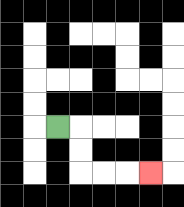{'start': '[2, 5]', 'end': '[6, 7]', 'path_directions': 'R,D,D,R,R,R', 'path_coordinates': '[[2, 5], [3, 5], [3, 6], [3, 7], [4, 7], [5, 7], [6, 7]]'}